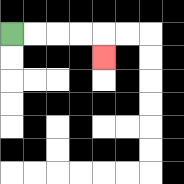{'start': '[0, 1]', 'end': '[4, 2]', 'path_directions': 'R,R,R,R,D', 'path_coordinates': '[[0, 1], [1, 1], [2, 1], [3, 1], [4, 1], [4, 2]]'}